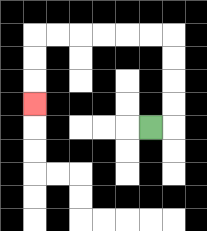{'start': '[6, 5]', 'end': '[1, 4]', 'path_directions': 'R,U,U,U,U,L,L,L,L,L,L,D,D,D', 'path_coordinates': '[[6, 5], [7, 5], [7, 4], [7, 3], [7, 2], [7, 1], [6, 1], [5, 1], [4, 1], [3, 1], [2, 1], [1, 1], [1, 2], [1, 3], [1, 4]]'}